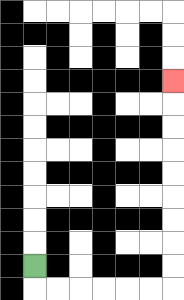{'start': '[1, 11]', 'end': '[7, 3]', 'path_directions': 'D,R,R,R,R,R,R,U,U,U,U,U,U,U,U,U', 'path_coordinates': '[[1, 11], [1, 12], [2, 12], [3, 12], [4, 12], [5, 12], [6, 12], [7, 12], [7, 11], [7, 10], [7, 9], [7, 8], [7, 7], [7, 6], [7, 5], [7, 4], [7, 3]]'}